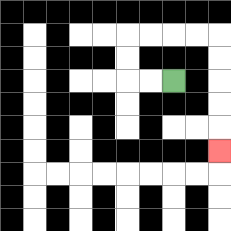{'start': '[7, 3]', 'end': '[9, 6]', 'path_directions': 'L,L,U,U,R,R,R,R,D,D,D,D,D', 'path_coordinates': '[[7, 3], [6, 3], [5, 3], [5, 2], [5, 1], [6, 1], [7, 1], [8, 1], [9, 1], [9, 2], [9, 3], [9, 4], [9, 5], [9, 6]]'}